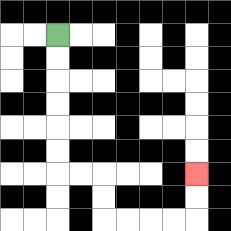{'start': '[2, 1]', 'end': '[8, 7]', 'path_directions': 'D,D,D,D,D,D,R,R,D,D,R,R,R,R,U,U', 'path_coordinates': '[[2, 1], [2, 2], [2, 3], [2, 4], [2, 5], [2, 6], [2, 7], [3, 7], [4, 7], [4, 8], [4, 9], [5, 9], [6, 9], [7, 9], [8, 9], [8, 8], [8, 7]]'}